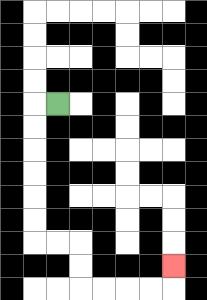{'start': '[2, 4]', 'end': '[7, 11]', 'path_directions': 'L,D,D,D,D,D,D,R,R,D,D,R,R,R,R,U', 'path_coordinates': '[[2, 4], [1, 4], [1, 5], [1, 6], [1, 7], [1, 8], [1, 9], [1, 10], [2, 10], [3, 10], [3, 11], [3, 12], [4, 12], [5, 12], [6, 12], [7, 12], [7, 11]]'}